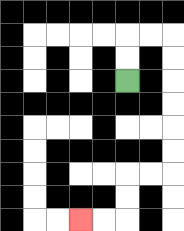{'start': '[5, 3]', 'end': '[3, 9]', 'path_directions': 'U,U,R,R,D,D,D,D,D,D,L,L,D,D,L,L', 'path_coordinates': '[[5, 3], [5, 2], [5, 1], [6, 1], [7, 1], [7, 2], [7, 3], [7, 4], [7, 5], [7, 6], [7, 7], [6, 7], [5, 7], [5, 8], [5, 9], [4, 9], [3, 9]]'}